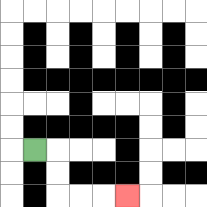{'start': '[1, 6]', 'end': '[5, 8]', 'path_directions': 'R,D,D,R,R,R', 'path_coordinates': '[[1, 6], [2, 6], [2, 7], [2, 8], [3, 8], [4, 8], [5, 8]]'}